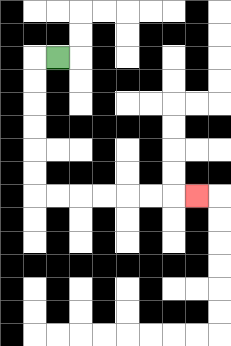{'start': '[2, 2]', 'end': '[8, 8]', 'path_directions': 'L,D,D,D,D,D,D,R,R,R,R,R,R,R', 'path_coordinates': '[[2, 2], [1, 2], [1, 3], [1, 4], [1, 5], [1, 6], [1, 7], [1, 8], [2, 8], [3, 8], [4, 8], [5, 8], [6, 8], [7, 8], [8, 8]]'}